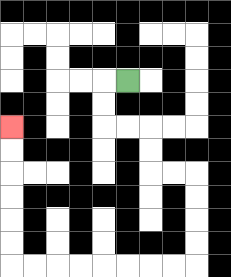{'start': '[5, 3]', 'end': '[0, 5]', 'path_directions': 'L,D,D,R,R,D,D,R,R,D,D,D,D,L,L,L,L,L,L,L,L,U,U,U,U,U,U', 'path_coordinates': '[[5, 3], [4, 3], [4, 4], [4, 5], [5, 5], [6, 5], [6, 6], [6, 7], [7, 7], [8, 7], [8, 8], [8, 9], [8, 10], [8, 11], [7, 11], [6, 11], [5, 11], [4, 11], [3, 11], [2, 11], [1, 11], [0, 11], [0, 10], [0, 9], [0, 8], [0, 7], [0, 6], [0, 5]]'}